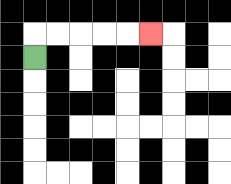{'start': '[1, 2]', 'end': '[6, 1]', 'path_directions': 'U,R,R,R,R,R', 'path_coordinates': '[[1, 2], [1, 1], [2, 1], [3, 1], [4, 1], [5, 1], [6, 1]]'}